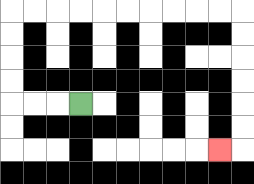{'start': '[3, 4]', 'end': '[9, 6]', 'path_directions': 'L,L,L,U,U,U,U,R,R,R,R,R,R,R,R,R,R,D,D,D,D,D,D,L', 'path_coordinates': '[[3, 4], [2, 4], [1, 4], [0, 4], [0, 3], [0, 2], [0, 1], [0, 0], [1, 0], [2, 0], [3, 0], [4, 0], [5, 0], [6, 0], [7, 0], [8, 0], [9, 0], [10, 0], [10, 1], [10, 2], [10, 3], [10, 4], [10, 5], [10, 6], [9, 6]]'}